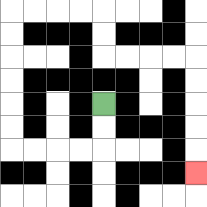{'start': '[4, 4]', 'end': '[8, 7]', 'path_directions': 'D,D,L,L,L,L,U,U,U,U,U,U,R,R,R,R,D,D,R,R,R,R,D,D,D,D,D', 'path_coordinates': '[[4, 4], [4, 5], [4, 6], [3, 6], [2, 6], [1, 6], [0, 6], [0, 5], [0, 4], [0, 3], [0, 2], [0, 1], [0, 0], [1, 0], [2, 0], [3, 0], [4, 0], [4, 1], [4, 2], [5, 2], [6, 2], [7, 2], [8, 2], [8, 3], [8, 4], [8, 5], [8, 6], [8, 7]]'}